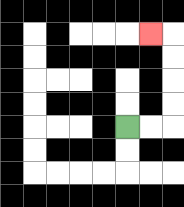{'start': '[5, 5]', 'end': '[6, 1]', 'path_directions': 'R,R,U,U,U,U,L', 'path_coordinates': '[[5, 5], [6, 5], [7, 5], [7, 4], [7, 3], [7, 2], [7, 1], [6, 1]]'}